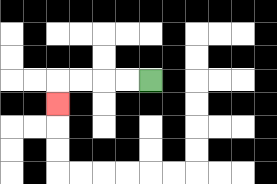{'start': '[6, 3]', 'end': '[2, 4]', 'path_directions': 'L,L,L,L,D', 'path_coordinates': '[[6, 3], [5, 3], [4, 3], [3, 3], [2, 3], [2, 4]]'}